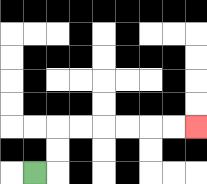{'start': '[1, 7]', 'end': '[8, 5]', 'path_directions': 'R,U,U,R,R,R,R,R,R', 'path_coordinates': '[[1, 7], [2, 7], [2, 6], [2, 5], [3, 5], [4, 5], [5, 5], [6, 5], [7, 5], [8, 5]]'}